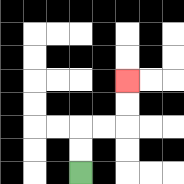{'start': '[3, 7]', 'end': '[5, 3]', 'path_directions': 'U,U,R,R,U,U', 'path_coordinates': '[[3, 7], [3, 6], [3, 5], [4, 5], [5, 5], [5, 4], [5, 3]]'}